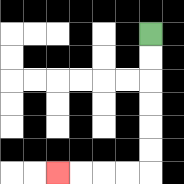{'start': '[6, 1]', 'end': '[2, 7]', 'path_directions': 'D,D,D,D,D,D,L,L,L,L', 'path_coordinates': '[[6, 1], [6, 2], [6, 3], [6, 4], [6, 5], [6, 6], [6, 7], [5, 7], [4, 7], [3, 7], [2, 7]]'}